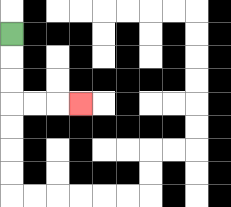{'start': '[0, 1]', 'end': '[3, 4]', 'path_directions': 'D,D,D,R,R,R', 'path_coordinates': '[[0, 1], [0, 2], [0, 3], [0, 4], [1, 4], [2, 4], [3, 4]]'}